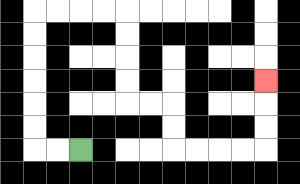{'start': '[3, 6]', 'end': '[11, 3]', 'path_directions': 'L,L,U,U,U,U,U,U,R,R,R,R,D,D,D,D,R,R,D,D,R,R,R,R,U,U,U', 'path_coordinates': '[[3, 6], [2, 6], [1, 6], [1, 5], [1, 4], [1, 3], [1, 2], [1, 1], [1, 0], [2, 0], [3, 0], [4, 0], [5, 0], [5, 1], [5, 2], [5, 3], [5, 4], [6, 4], [7, 4], [7, 5], [7, 6], [8, 6], [9, 6], [10, 6], [11, 6], [11, 5], [11, 4], [11, 3]]'}